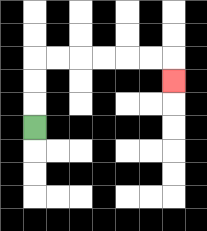{'start': '[1, 5]', 'end': '[7, 3]', 'path_directions': 'U,U,U,R,R,R,R,R,R,D', 'path_coordinates': '[[1, 5], [1, 4], [1, 3], [1, 2], [2, 2], [3, 2], [4, 2], [5, 2], [6, 2], [7, 2], [7, 3]]'}